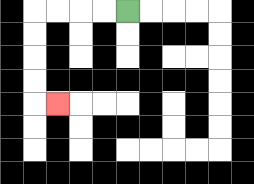{'start': '[5, 0]', 'end': '[2, 4]', 'path_directions': 'L,L,L,L,D,D,D,D,R', 'path_coordinates': '[[5, 0], [4, 0], [3, 0], [2, 0], [1, 0], [1, 1], [1, 2], [1, 3], [1, 4], [2, 4]]'}